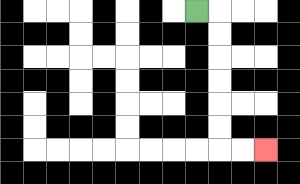{'start': '[8, 0]', 'end': '[11, 6]', 'path_directions': 'R,D,D,D,D,D,D,R,R', 'path_coordinates': '[[8, 0], [9, 0], [9, 1], [9, 2], [9, 3], [9, 4], [9, 5], [9, 6], [10, 6], [11, 6]]'}